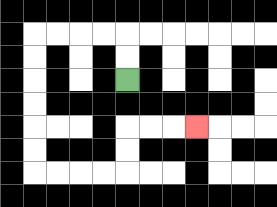{'start': '[5, 3]', 'end': '[8, 5]', 'path_directions': 'U,U,L,L,L,L,D,D,D,D,D,D,R,R,R,R,U,U,R,R,R', 'path_coordinates': '[[5, 3], [5, 2], [5, 1], [4, 1], [3, 1], [2, 1], [1, 1], [1, 2], [1, 3], [1, 4], [1, 5], [1, 6], [1, 7], [2, 7], [3, 7], [4, 7], [5, 7], [5, 6], [5, 5], [6, 5], [7, 5], [8, 5]]'}